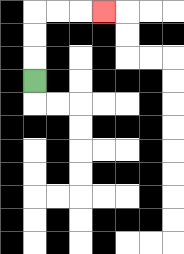{'start': '[1, 3]', 'end': '[4, 0]', 'path_directions': 'U,U,U,R,R,R', 'path_coordinates': '[[1, 3], [1, 2], [1, 1], [1, 0], [2, 0], [3, 0], [4, 0]]'}